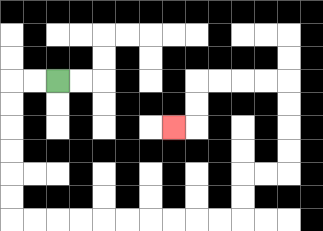{'start': '[2, 3]', 'end': '[7, 5]', 'path_directions': 'L,L,D,D,D,D,D,D,R,R,R,R,R,R,R,R,R,R,U,U,R,R,U,U,U,U,L,L,L,L,D,D,L', 'path_coordinates': '[[2, 3], [1, 3], [0, 3], [0, 4], [0, 5], [0, 6], [0, 7], [0, 8], [0, 9], [1, 9], [2, 9], [3, 9], [4, 9], [5, 9], [6, 9], [7, 9], [8, 9], [9, 9], [10, 9], [10, 8], [10, 7], [11, 7], [12, 7], [12, 6], [12, 5], [12, 4], [12, 3], [11, 3], [10, 3], [9, 3], [8, 3], [8, 4], [8, 5], [7, 5]]'}